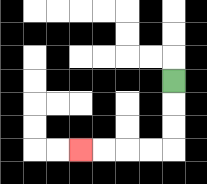{'start': '[7, 3]', 'end': '[3, 6]', 'path_directions': 'D,D,D,L,L,L,L', 'path_coordinates': '[[7, 3], [7, 4], [7, 5], [7, 6], [6, 6], [5, 6], [4, 6], [3, 6]]'}